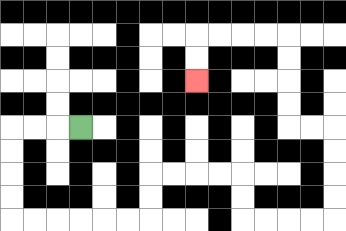{'start': '[3, 5]', 'end': '[8, 3]', 'path_directions': 'L,L,L,D,D,D,D,R,R,R,R,R,R,U,U,R,R,R,R,D,D,R,R,R,R,U,U,U,U,L,L,U,U,U,U,L,L,L,L,D,D', 'path_coordinates': '[[3, 5], [2, 5], [1, 5], [0, 5], [0, 6], [0, 7], [0, 8], [0, 9], [1, 9], [2, 9], [3, 9], [4, 9], [5, 9], [6, 9], [6, 8], [6, 7], [7, 7], [8, 7], [9, 7], [10, 7], [10, 8], [10, 9], [11, 9], [12, 9], [13, 9], [14, 9], [14, 8], [14, 7], [14, 6], [14, 5], [13, 5], [12, 5], [12, 4], [12, 3], [12, 2], [12, 1], [11, 1], [10, 1], [9, 1], [8, 1], [8, 2], [8, 3]]'}